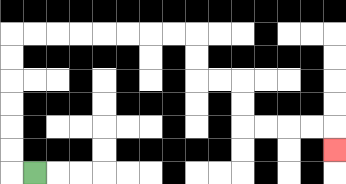{'start': '[1, 7]', 'end': '[14, 6]', 'path_directions': 'L,U,U,U,U,U,U,R,R,R,R,R,R,R,R,D,D,R,R,D,D,R,R,R,R,D', 'path_coordinates': '[[1, 7], [0, 7], [0, 6], [0, 5], [0, 4], [0, 3], [0, 2], [0, 1], [1, 1], [2, 1], [3, 1], [4, 1], [5, 1], [6, 1], [7, 1], [8, 1], [8, 2], [8, 3], [9, 3], [10, 3], [10, 4], [10, 5], [11, 5], [12, 5], [13, 5], [14, 5], [14, 6]]'}